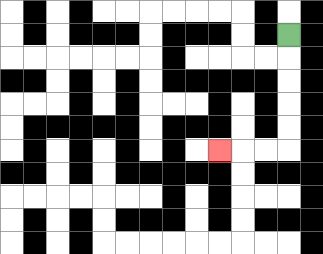{'start': '[12, 1]', 'end': '[9, 6]', 'path_directions': 'D,D,D,D,D,L,L,L', 'path_coordinates': '[[12, 1], [12, 2], [12, 3], [12, 4], [12, 5], [12, 6], [11, 6], [10, 6], [9, 6]]'}